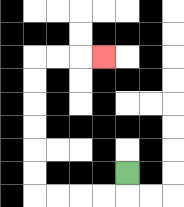{'start': '[5, 7]', 'end': '[4, 2]', 'path_directions': 'D,L,L,L,L,U,U,U,U,U,U,R,R,R', 'path_coordinates': '[[5, 7], [5, 8], [4, 8], [3, 8], [2, 8], [1, 8], [1, 7], [1, 6], [1, 5], [1, 4], [1, 3], [1, 2], [2, 2], [3, 2], [4, 2]]'}